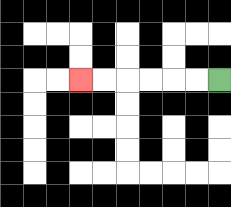{'start': '[9, 3]', 'end': '[3, 3]', 'path_directions': 'L,L,L,L,L,L', 'path_coordinates': '[[9, 3], [8, 3], [7, 3], [6, 3], [5, 3], [4, 3], [3, 3]]'}